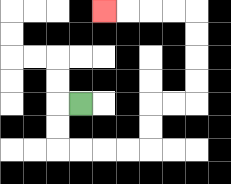{'start': '[3, 4]', 'end': '[4, 0]', 'path_directions': 'L,D,D,R,R,R,R,U,U,R,R,U,U,U,U,L,L,L,L', 'path_coordinates': '[[3, 4], [2, 4], [2, 5], [2, 6], [3, 6], [4, 6], [5, 6], [6, 6], [6, 5], [6, 4], [7, 4], [8, 4], [8, 3], [8, 2], [8, 1], [8, 0], [7, 0], [6, 0], [5, 0], [4, 0]]'}